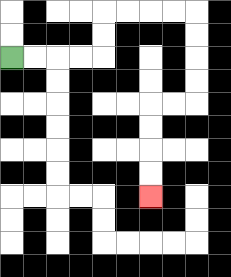{'start': '[0, 2]', 'end': '[6, 8]', 'path_directions': 'R,R,R,R,U,U,R,R,R,R,D,D,D,D,L,L,D,D,D,D', 'path_coordinates': '[[0, 2], [1, 2], [2, 2], [3, 2], [4, 2], [4, 1], [4, 0], [5, 0], [6, 0], [7, 0], [8, 0], [8, 1], [8, 2], [8, 3], [8, 4], [7, 4], [6, 4], [6, 5], [6, 6], [6, 7], [6, 8]]'}